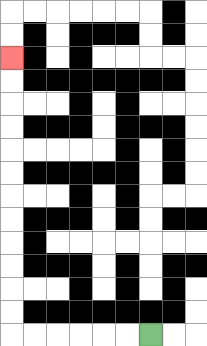{'start': '[6, 14]', 'end': '[0, 2]', 'path_directions': 'L,L,L,L,L,L,U,U,U,U,U,U,U,U,U,U,U,U', 'path_coordinates': '[[6, 14], [5, 14], [4, 14], [3, 14], [2, 14], [1, 14], [0, 14], [0, 13], [0, 12], [0, 11], [0, 10], [0, 9], [0, 8], [0, 7], [0, 6], [0, 5], [0, 4], [0, 3], [0, 2]]'}